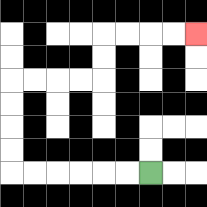{'start': '[6, 7]', 'end': '[8, 1]', 'path_directions': 'L,L,L,L,L,L,U,U,U,U,R,R,R,R,U,U,R,R,R,R', 'path_coordinates': '[[6, 7], [5, 7], [4, 7], [3, 7], [2, 7], [1, 7], [0, 7], [0, 6], [0, 5], [0, 4], [0, 3], [1, 3], [2, 3], [3, 3], [4, 3], [4, 2], [4, 1], [5, 1], [6, 1], [7, 1], [8, 1]]'}